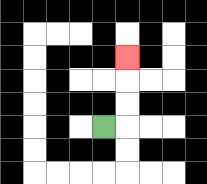{'start': '[4, 5]', 'end': '[5, 2]', 'path_directions': 'R,U,U,U', 'path_coordinates': '[[4, 5], [5, 5], [5, 4], [5, 3], [5, 2]]'}